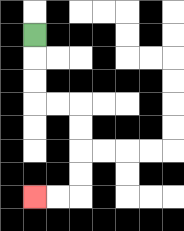{'start': '[1, 1]', 'end': '[1, 8]', 'path_directions': 'D,D,D,R,R,D,D,D,D,L,L', 'path_coordinates': '[[1, 1], [1, 2], [1, 3], [1, 4], [2, 4], [3, 4], [3, 5], [3, 6], [3, 7], [3, 8], [2, 8], [1, 8]]'}